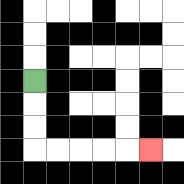{'start': '[1, 3]', 'end': '[6, 6]', 'path_directions': 'D,D,D,R,R,R,R,R', 'path_coordinates': '[[1, 3], [1, 4], [1, 5], [1, 6], [2, 6], [3, 6], [4, 6], [5, 6], [6, 6]]'}